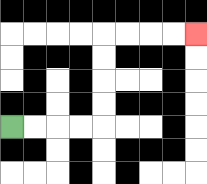{'start': '[0, 5]', 'end': '[8, 1]', 'path_directions': 'R,R,R,R,U,U,U,U,R,R,R,R', 'path_coordinates': '[[0, 5], [1, 5], [2, 5], [3, 5], [4, 5], [4, 4], [4, 3], [4, 2], [4, 1], [5, 1], [6, 1], [7, 1], [8, 1]]'}